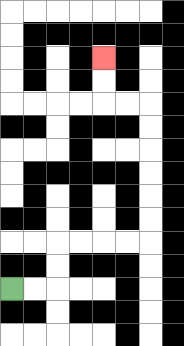{'start': '[0, 12]', 'end': '[4, 2]', 'path_directions': 'R,R,U,U,R,R,R,R,U,U,U,U,U,U,L,L,U,U', 'path_coordinates': '[[0, 12], [1, 12], [2, 12], [2, 11], [2, 10], [3, 10], [4, 10], [5, 10], [6, 10], [6, 9], [6, 8], [6, 7], [6, 6], [6, 5], [6, 4], [5, 4], [4, 4], [4, 3], [4, 2]]'}